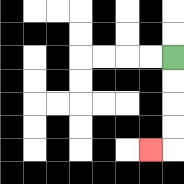{'start': '[7, 2]', 'end': '[6, 6]', 'path_directions': 'D,D,D,D,L', 'path_coordinates': '[[7, 2], [7, 3], [7, 4], [7, 5], [7, 6], [6, 6]]'}